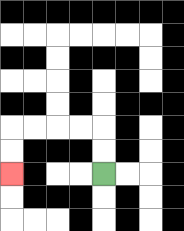{'start': '[4, 7]', 'end': '[0, 7]', 'path_directions': 'U,U,L,L,L,L,D,D', 'path_coordinates': '[[4, 7], [4, 6], [4, 5], [3, 5], [2, 5], [1, 5], [0, 5], [0, 6], [0, 7]]'}